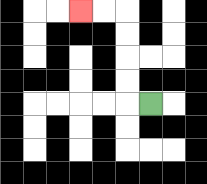{'start': '[6, 4]', 'end': '[3, 0]', 'path_directions': 'L,U,U,U,U,L,L', 'path_coordinates': '[[6, 4], [5, 4], [5, 3], [5, 2], [5, 1], [5, 0], [4, 0], [3, 0]]'}